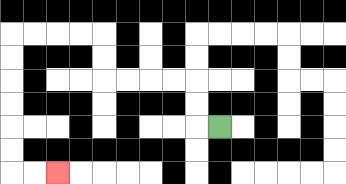{'start': '[9, 5]', 'end': '[2, 7]', 'path_directions': 'L,U,U,L,L,L,L,U,U,L,L,L,L,D,D,D,D,D,D,R,R', 'path_coordinates': '[[9, 5], [8, 5], [8, 4], [8, 3], [7, 3], [6, 3], [5, 3], [4, 3], [4, 2], [4, 1], [3, 1], [2, 1], [1, 1], [0, 1], [0, 2], [0, 3], [0, 4], [0, 5], [0, 6], [0, 7], [1, 7], [2, 7]]'}